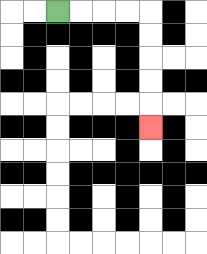{'start': '[2, 0]', 'end': '[6, 5]', 'path_directions': 'R,R,R,R,D,D,D,D,D', 'path_coordinates': '[[2, 0], [3, 0], [4, 0], [5, 0], [6, 0], [6, 1], [6, 2], [6, 3], [6, 4], [6, 5]]'}